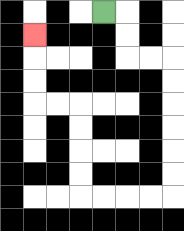{'start': '[4, 0]', 'end': '[1, 1]', 'path_directions': 'R,D,D,R,R,D,D,D,D,D,D,L,L,L,L,U,U,U,U,L,L,U,U,U', 'path_coordinates': '[[4, 0], [5, 0], [5, 1], [5, 2], [6, 2], [7, 2], [7, 3], [7, 4], [7, 5], [7, 6], [7, 7], [7, 8], [6, 8], [5, 8], [4, 8], [3, 8], [3, 7], [3, 6], [3, 5], [3, 4], [2, 4], [1, 4], [1, 3], [1, 2], [1, 1]]'}